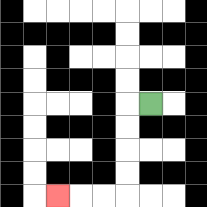{'start': '[6, 4]', 'end': '[2, 8]', 'path_directions': 'L,D,D,D,D,L,L,L', 'path_coordinates': '[[6, 4], [5, 4], [5, 5], [5, 6], [5, 7], [5, 8], [4, 8], [3, 8], [2, 8]]'}